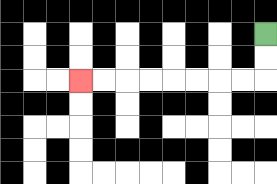{'start': '[11, 1]', 'end': '[3, 3]', 'path_directions': 'D,D,L,L,L,L,L,L,L,L', 'path_coordinates': '[[11, 1], [11, 2], [11, 3], [10, 3], [9, 3], [8, 3], [7, 3], [6, 3], [5, 3], [4, 3], [3, 3]]'}